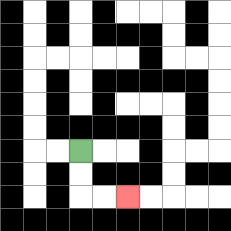{'start': '[3, 6]', 'end': '[5, 8]', 'path_directions': 'D,D,R,R', 'path_coordinates': '[[3, 6], [3, 7], [3, 8], [4, 8], [5, 8]]'}